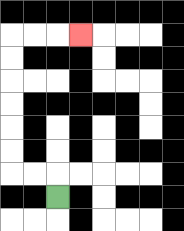{'start': '[2, 8]', 'end': '[3, 1]', 'path_directions': 'U,L,L,U,U,U,U,U,U,R,R,R', 'path_coordinates': '[[2, 8], [2, 7], [1, 7], [0, 7], [0, 6], [0, 5], [0, 4], [0, 3], [0, 2], [0, 1], [1, 1], [2, 1], [3, 1]]'}